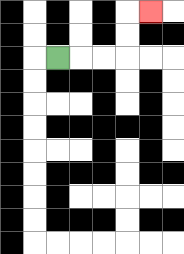{'start': '[2, 2]', 'end': '[6, 0]', 'path_directions': 'R,R,R,U,U,R', 'path_coordinates': '[[2, 2], [3, 2], [4, 2], [5, 2], [5, 1], [5, 0], [6, 0]]'}